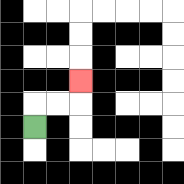{'start': '[1, 5]', 'end': '[3, 3]', 'path_directions': 'U,R,R,U', 'path_coordinates': '[[1, 5], [1, 4], [2, 4], [3, 4], [3, 3]]'}